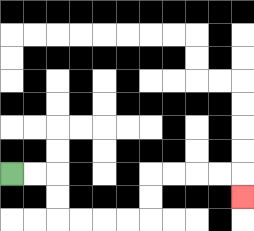{'start': '[0, 7]', 'end': '[10, 8]', 'path_directions': 'R,R,D,D,R,R,R,R,U,U,R,R,R,R,D', 'path_coordinates': '[[0, 7], [1, 7], [2, 7], [2, 8], [2, 9], [3, 9], [4, 9], [5, 9], [6, 9], [6, 8], [6, 7], [7, 7], [8, 7], [9, 7], [10, 7], [10, 8]]'}